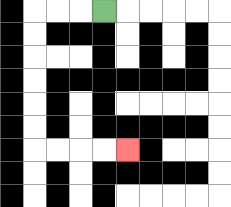{'start': '[4, 0]', 'end': '[5, 6]', 'path_directions': 'L,L,L,D,D,D,D,D,D,R,R,R,R', 'path_coordinates': '[[4, 0], [3, 0], [2, 0], [1, 0], [1, 1], [1, 2], [1, 3], [1, 4], [1, 5], [1, 6], [2, 6], [3, 6], [4, 6], [5, 6]]'}